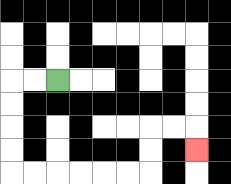{'start': '[2, 3]', 'end': '[8, 6]', 'path_directions': 'L,L,D,D,D,D,R,R,R,R,R,R,U,U,R,R,D', 'path_coordinates': '[[2, 3], [1, 3], [0, 3], [0, 4], [0, 5], [0, 6], [0, 7], [1, 7], [2, 7], [3, 7], [4, 7], [5, 7], [6, 7], [6, 6], [6, 5], [7, 5], [8, 5], [8, 6]]'}